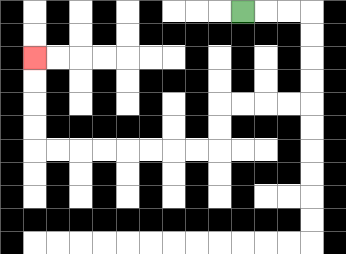{'start': '[10, 0]', 'end': '[1, 2]', 'path_directions': 'R,R,R,D,D,D,D,L,L,L,L,D,D,L,L,L,L,L,L,L,L,U,U,U,U', 'path_coordinates': '[[10, 0], [11, 0], [12, 0], [13, 0], [13, 1], [13, 2], [13, 3], [13, 4], [12, 4], [11, 4], [10, 4], [9, 4], [9, 5], [9, 6], [8, 6], [7, 6], [6, 6], [5, 6], [4, 6], [3, 6], [2, 6], [1, 6], [1, 5], [1, 4], [1, 3], [1, 2]]'}